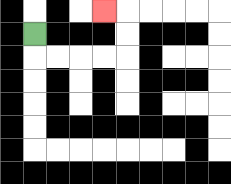{'start': '[1, 1]', 'end': '[4, 0]', 'path_directions': 'D,R,R,R,R,U,U,L', 'path_coordinates': '[[1, 1], [1, 2], [2, 2], [3, 2], [4, 2], [5, 2], [5, 1], [5, 0], [4, 0]]'}